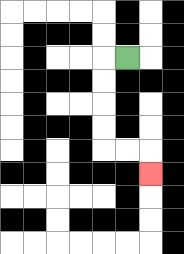{'start': '[5, 2]', 'end': '[6, 7]', 'path_directions': 'L,D,D,D,D,R,R,D', 'path_coordinates': '[[5, 2], [4, 2], [4, 3], [4, 4], [4, 5], [4, 6], [5, 6], [6, 6], [6, 7]]'}